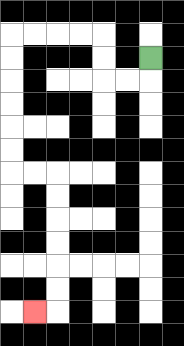{'start': '[6, 2]', 'end': '[1, 13]', 'path_directions': 'D,L,L,U,U,L,L,L,L,D,D,D,D,D,D,R,R,D,D,D,D,D,D,L', 'path_coordinates': '[[6, 2], [6, 3], [5, 3], [4, 3], [4, 2], [4, 1], [3, 1], [2, 1], [1, 1], [0, 1], [0, 2], [0, 3], [0, 4], [0, 5], [0, 6], [0, 7], [1, 7], [2, 7], [2, 8], [2, 9], [2, 10], [2, 11], [2, 12], [2, 13], [1, 13]]'}